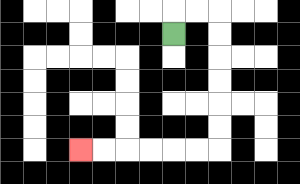{'start': '[7, 1]', 'end': '[3, 6]', 'path_directions': 'U,R,R,D,D,D,D,D,D,L,L,L,L,L,L', 'path_coordinates': '[[7, 1], [7, 0], [8, 0], [9, 0], [9, 1], [9, 2], [9, 3], [9, 4], [9, 5], [9, 6], [8, 6], [7, 6], [6, 6], [5, 6], [4, 6], [3, 6]]'}